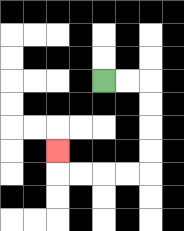{'start': '[4, 3]', 'end': '[2, 6]', 'path_directions': 'R,R,D,D,D,D,L,L,L,L,U', 'path_coordinates': '[[4, 3], [5, 3], [6, 3], [6, 4], [6, 5], [6, 6], [6, 7], [5, 7], [4, 7], [3, 7], [2, 7], [2, 6]]'}